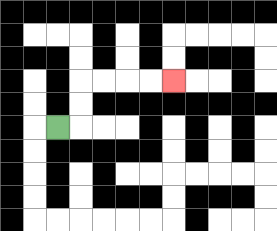{'start': '[2, 5]', 'end': '[7, 3]', 'path_directions': 'R,U,U,R,R,R,R', 'path_coordinates': '[[2, 5], [3, 5], [3, 4], [3, 3], [4, 3], [5, 3], [6, 3], [7, 3]]'}